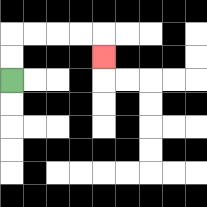{'start': '[0, 3]', 'end': '[4, 2]', 'path_directions': 'U,U,R,R,R,R,D', 'path_coordinates': '[[0, 3], [0, 2], [0, 1], [1, 1], [2, 1], [3, 1], [4, 1], [4, 2]]'}